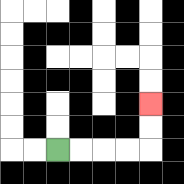{'start': '[2, 6]', 'end': '[6, 4]', 'path_directions': 'R,R,R,R,U,U', 'path_coordinates': '[[2, 6], [3, 6], [4, 6], [5, 6], [6, 6], [6, 5], [6, 4]]'}